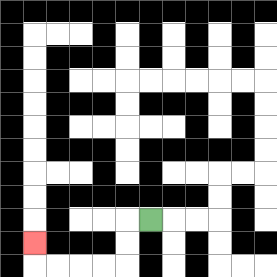{'start': '[6, 9]', 'end': '[1, 10]', 'path_directions': 'L,D,D,L,L,L,L,U', 'path_coordinates': '[[6, 9], [5, 9], [5, 10], [5, 11], [4, 11], [3, 11], [2, 11], [1, 11], [1, 10]]'}